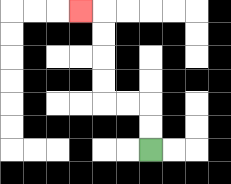{'start': '[6, 6]', 'end': '[3, 0]', 'path_directions': 'U,U,L,L,U,U,U,U,L', 'path_coordinates': '[[6, 6], [6, 5], [6, 4], [5, 4], [4, 4], [4, 3], [4, 2], [4, 1], [4, 0], [3, 0]]'}